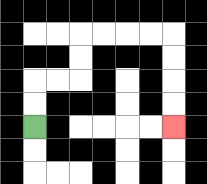{'start': '[1, 5]', 'end': '[7, 5]', 'path_directions': 'U,U,R,R,U,U,R,R,R,R,D,D,D,D', 'path_coordinates': '[[1, 5], [1, 4], [1, 3], [2, 3], [3, 3], [3, 2], [3, 1], [4, 1], [5, 1], [6, 1], [7, 1], [7, 2], [7, 3], [7, 4], [7, 5]]'}